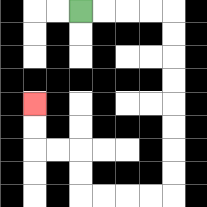{'start': '[3, 0]', 'end': '[1, 4]', 'path_directions': 'R,R,R,R,D,D,D,D,D,D,D,D,L,L,L,L,U,U,L,L,U,U', 'path_coordinates': '[[3, 0], [4, 0], [5, 0], [6, 0], [7, 0], [7, 1], [7, 2], [7, 3], [7, 4], [7, 5], [7, 6], [7, 7], [7, 8], [6, 8], [5, 8], [4, 8], [3, 8], [3, 7], [3, 6], [2, 6], [1, 6], [1, 5], [1, 4]]'}